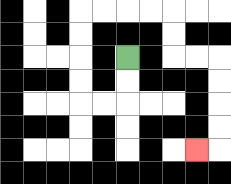{'start': '[5, 2]', 'end': '[8, 6]', 'path_directions': 'D,D,L,L,U,U,U,U,R,R,R,R,D,D,R,R,D,D,D,D,L', 'path_coordinates': '[[5, 2], [5, 3], [5, 4], [4, 4], [3, 4], [3, 3], [3, 2], [3, 1], [3, 0], [4, 0], [5, 0], [6, 0], [7, 0], [7, 1], [7, 2], [8, 2], [9, 2], [9, 3], [9, 4], [9, 5], [9, 6], [8, 6]]'}